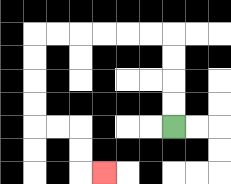{'start': '[7, 5]', 'end': '[4, 7]', 'path_directions': 'U,U,U,U,L,L,L,L,L,L,D,D,D,D,R,R,D,D,R', 'path_coordinates': '[[7, 5], [7, 4], [7, 3], [7, 2], [7, 1], [6, 1], [5, 1], [4, 1], [3, 1], [2, 1], [1, 1], [1, 2], [1, 3], [1, 4], [1, 5], [2, 5], [3, 5], [3, 6], [3, 7], [4, 7]]'}